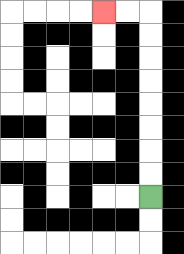{'start': '[6, 8]', 'end': '[4, 0]', 'path_directions': 'U,U,U,U,U,U,U,U,L,L', 'path_coordinates': '[[6, 8], [6, 7], [6, 6], [6, 5], [6, 4], [6, 3], [6, 2], [6, 1], [6, 0], [5, 0], [4, 0]]'}